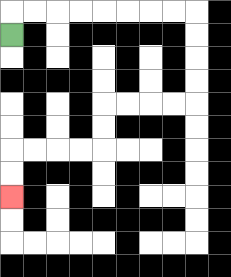{'start': '[0, 1]', 'end': '[0, 8]', 'path_directions': 'U,R,R,R,R,R,R,R,R,D,D,D,D,L,L,L,L,D,D,L,L,L,L,D,D', 'path_coordinates': '[[0, 1], [0, 0], [1, 0], [2, 0], [3, 0], [4, 0], [5, 0], [6, 0], [7, 0], [8, 0], [8, 1], [8, 2], [8, 3], [8, 4], [7, 4], [6, 4], [5, 4], [4, 4], [4, 5], [4, 6], [3, 6], [2, 6], [1, 6], [0, 6], [0, 7], [0, 8]]'}